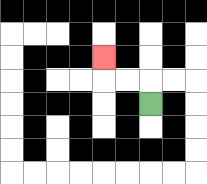{'start': '[6, 4]', 'end': '[4, 2]', 'path_directions': 'U,L,L,U', 'path_coordinates': '[[6, 4], [6, 3], [5, 3], [4, 3], [4, 2]]'}